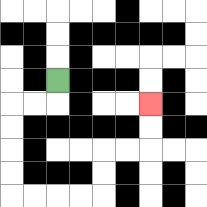{'start': '[2, 3]', 'end': '[6, 4]', 'path_directions': 'D,L,L,D,D,D,D,R,R,R,R,U,U,R,R,U,U', 'path_coordinates': '[[2, 3], [2, 4], [1, 4], [0, 4], [0, 5], [0, 6], [0, 7], [0, 8], [1, 8], [2, 8], [3, 8], [4, 8], [4, 7], [4, 6], [5, 6], [6, 6], [6, 5], [6, 4]]'}